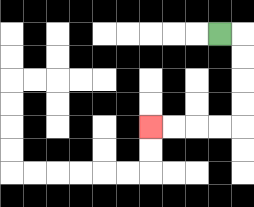{'start': '[9, 1]', 'end': '[6, 5]', 'path_directions': 'R,D,D,D,D,L,L,L,L', 'path_coordinates': '[[9, 1], [10, 1], [10, 2], [10, 3], [10, 4], [10, 5], [9, 5], [8, 5], [7, 5], [6, 5]]'}